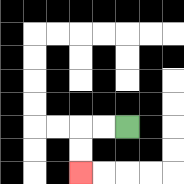{'start': '[5, 5]', 'end': '[3, 7]', 'path_directions': 'L,L,D,D', 'path_coordinates': '[[5, 5], [4, 5], [3, 5], [3, 6], [3, 7]]'}